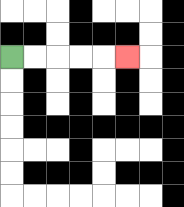{'start': '[0, 2]', 'end': '[5, 2]', 'path_directions': 'R,R,R,R,R', 'path_coordinates': '[[0, 2], [1, 2], [2, 2], [3, 2], [4, 2], [5, 2]]'}